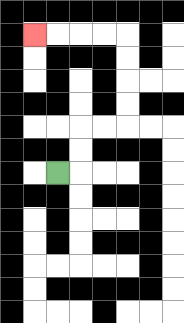{'start': '[2, 7]', 'end': '[1, 1]', 'path_directions': 'R,U,U,R,R,U,U,U,U,L,L,L,L', 'path_coordinates': '[[2, 7], [3, 7], [3, 6], [3, 5], [4, 5], [5, 5], [5, 4], [5, 3], [5, 2], [5, 1], [4, 1], [3, 1], [2, 1], [1, 1]]'}